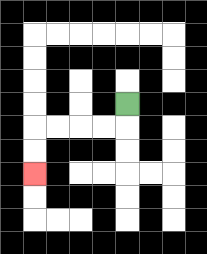{'start': '[5, 4]', 'end': '[1, 7]', 'path_directions': 'D,L,L,L,L,D,D', 'path_coordinates': '[[5, 4], [5, 5], [4, 5], [3, 5], [2, 5], [1, 5], [1, 6], [1, 7]]'}